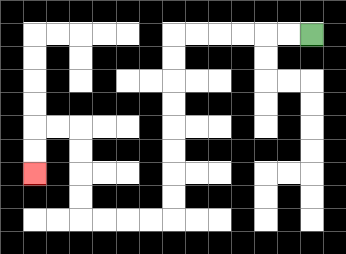{'start': '[13, 1]', 'end': '[1, 7]', 'path_directions': 'L,L,L,L,L,L,D,D,D,D,D,D,D,D,L,L,L,L,U,U,U,U,L,L,D,D', 'path_coordinates': '[[13, 1], [12, 1], [11, 1], [10, 1], [9, 1], [8, 1], [7, 1], [7, 2], [7, 3], [7, 4], [7, 5], [7, 6], [7, 7], [7, 8], [7, 9], [6, 9], [5, 9], [4, 9], [3, 9], [3, 8], [3, 7], [3, 6], [3, 5], [2, 5], [1, 5], [1, 6], [1, 7]]'}